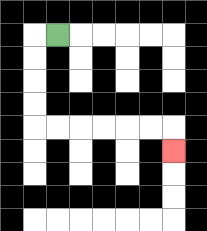{'start': '[2, 1]', 'end': '[7, 6]', 'path_directions': 'L,D,D,D,D,R,R,R,R,R,R,D', 'path_coordinates': '[[2, 1], [1, 1], [1, 2], [1, 3], [1, 4], [1, 5], [2, 5], [3, 5], [4, 5], [5, 5], [6, 5], [7, 5], [7, 6]]'}